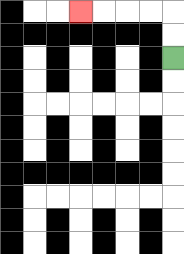{'start': '[7, 2]', 'end': '[3, 0]', 'path_directions': 'U,U,L,L,L,L', 'path_coordinates': '[[7, 2], [7, 1], [7, 0], [6, 0], [5, 0], [4, 0], [3, 0]]'}